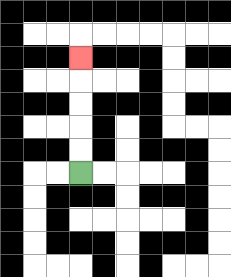{'start': '[3, 7]', 'end': '[3, 2]', 'path_directions': 'U,U,U,U,U', 'path_coordinates': '[[3, 7], [3, 6], [3, 5], [3, 4], [3, 3], [3, 2]]'}